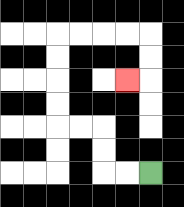{'start': '[6, 7]', 'end': '[5, 3]', 'path_directions': 'L,L,U,U,L,L,U,U,U,U,R,R,R,R,D,D,L', 'path_coordinates': '[[6, 7], [5, 7], [4, 7], [4, 6], [4, 5], [3, 5], [2, 5], [2, 4], [2, 3], [2, 2], [2, 1], [3, 1], [4, 1], [5, 1], [6, 1], [6, 2], [6, 3], [5, 3]]'}